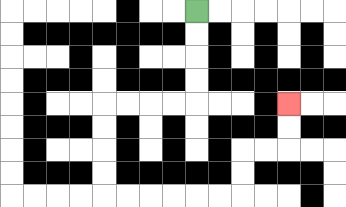{'start': '[8, 0]', 'end': '[12, 4]', 'path_directions': 'D,D,D,D,L,L,L,L,D,D,D,D,R,R,R,R,R,R,U,U,R,R,U,U', 'path_coordinates': '[[8, 0], [8, 1], [8, 2], [8, 3], [8, 4], [7, 4], [6, 4], [5, 4], [4, 4], [4, 5], [4, 6], [4, 7], [4, 8], [5, 8], [6, 8], [7, 8], [8, 8], [9, 8], [10, 8], [10, 7], [10, 6], [11, 6], [12, 6], [12, 5], [12, 4]]'}